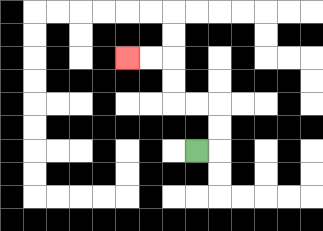{'start': '[8, 6]', 'end': '[5, 2]', 'path_directions': 'R,U,U,L,L,U,U,L,L', 'path_coordinates': '[[8, 6], [9, 6], [9, 5], [9, 4], [8, 4], [7, 4], [7, 3], [7, 2], [6, 2], [5, 2]]'}